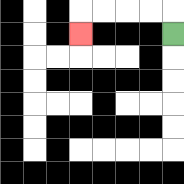{'start': '[7, 1]', 'end': '[3, 1]', 'path_directions': 'U,L,L,L,L,D', 'path_coordinates': '[[7, 1], [7, 0], [6, 0], [5, 0], [4, 0], [3, 0], [3, 1]]'}